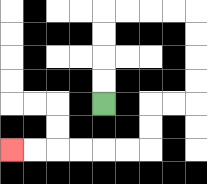{'start': '[4, 4]', 'end': '[0, 6]', 'path_directions': 'U,U,U,U,R,R,R,R,D,D,D,D,L,L,D,D,L,L,L,L,L,L', 'path_coordinates': '[[4, 4], [4, 3], [4, 2], [4, 1], [4, 0], [5, 0], [6, 0], [7, 0], [8, 0], [8, 1], [8, 2], [8, 3], [8, 4], [7, 4], [6, 4], [6, 5], [6, 6], [5, 6], [4, 6], [3, 6], [2, 6], [1, 6], [0, 6]]'}